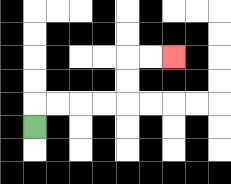{'start': '[1, 5]', 'end': '[7, 2]', 'path_directions': 'U,R,R,R,R,U,U,R,R', 'path_coordinates': '[[1, 5], [1, 4], [2, 4], [3, 4], [4, 4], [5, 4], [5, 3], [5, 2], [6, 2], [7, 2]]'}